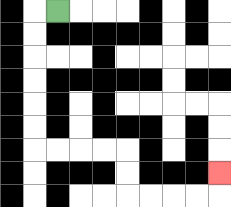{'start': '[2, 0]', 'end': '[9, 7]', 'path_directions': 'L,D,D,D,D,D,D,R,R,R,R,D,D,R,R,R,R,U', 'path_coordinates': '[[2, 0], [1, 0], [1, 1], [1, 2], [1, 3], [1, 4], [1, 5], [1, 6], [2, 6], [3, 6], [4, 6], [5, 6], [5, 7], [5, 8], [6, 8], [7, 8], [8, 8], [9, 8], [9, 7]]'}